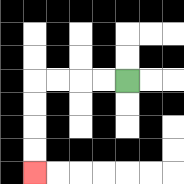{'start': '[5, 3]', 'end': '[1, 7]', 'path_directions': 'L,L,L,L,D,D,D,D', 'path_coordinates': '[[5, 3], [4, 3], [3, 3], [2, 3], [1, 3], [1, 4], [1, 5], [1, 6], [1, 7]]'}